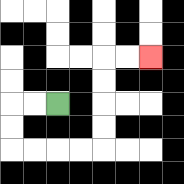{'start': '[2, 4]', 'end': '[6, 2]', 'path_directions': 'L,L,D,D,R,R,R,R,U,U,U,U,R,R', 'path_coordinates': '[[2, 4], [1, 4], [0, 4], [0, 5], [0, 6], [1, 6], [2, 6], [3, 6], [4, 6], [4, 5], [4, 4], [4, 3], [4, 2], [5, 2], [6, 2]]'}